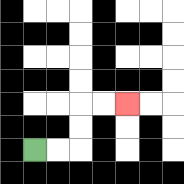{'start': '[1, 6]', 'end': '[5, 4]', 'path_directions': 'R,R,U,U,R,R', 'path_coordinates': '[[1, 6], [2, 6], [3, 6], [3, 5], [3, 4], [4, 4], [5, 4]]'}